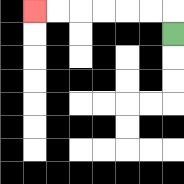{'start': '[7, 1]', 'end': '[1, 0]', 'path_directions': 'U,L,L,L,L,L,L', 'path_coordinates': '[[7, 1], [7, 0], [6, 0], [5, 0], [4, 0], [3, 0], [2, 0], [1, 0]]'}